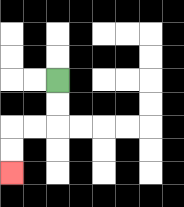{'start': '[2, 3]', 'end': '[0, 7]', 'path_directions': 'D,D,L,L,D,D', 'path_coordinates': '[[2, 3], [2, 4], [2, 5], [1, 5], [0, 5], [0, 6], [0, 7]]'}